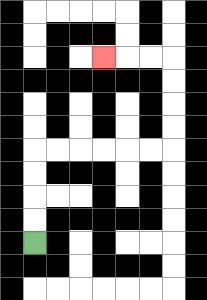{'start': '[1, 10]', 'end': '[4, 2]', 'path_directions': 'U,U,U,U,R,R,R,R,R,R,U,U,U,U,L,L,L', 'path_coordinates': '[[1, 10], [1, 9], [1, 8], [1, 7], [1, 6], [2, 6], [3, 6], [4, 6], [5, 6], [6, 6], [7, 6], [7, 5], [7, 4], [7, 3], [7, 2], [6, 2], [5, 2], [4, 2]]'}